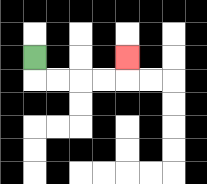{'start': '[1, 2]', 'end': '[5, 2]', 'path_directions': 'D,R,R,R,R,U', 'path_coordinates': '[[1, 2], [1, 3], [2, 3], [3, 3], [4, 3], [5, 3], [5, 2]]'}